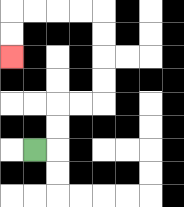{'start': '[1, 6]', 'end': '[0, 2]', 'path_directions': 'R,U,U,R,R,U,U,U,U,L,L,L,L,D,D', 'path_coordinates': '[[1, 6], [2, 6], [2, 5], [2, 4], [3, 4], [4, 4], [4, 3], [4, 2], [4, 1], [4, 0], [3, 0], [2, 0], [1, 0], [0, 0], [0, 1], [0, 2]]'}